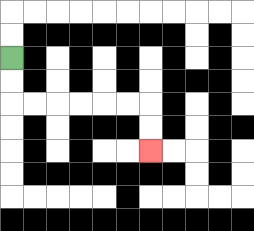{'start': '[0, 2]', 'end': '[6, 6]', 'path_directions': 'D,D,R,R,R,R,R,R,D,D', 'path_coordinates': '[[0, 2], [0, 3], [0, 4], [1, 4], [2, 4], [3, 4], [4, 4], [5, 4], [6, 4], [6, 5], [6, 6]]'}